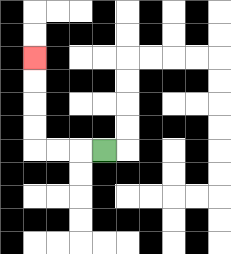{'start': '[4, 6]', 'end': '[1, 2]', 'path_directions': 'L,L,L,U,U,U,U', 'path_coordinates': '[[4, 6], [3, 6], [2, 6], [1, 6], [1, 5], [1, 4], [1, 3], [1, 2]]'}